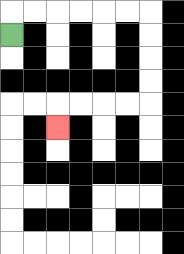{'start': '[0, 1]', 'end': '[2, 5]', 'path_directions': 'U,R,R,R,R,R,R,D,D,D,D,L,L,L,L,D', 'path_coordinates': '[[0, 1], [0, 0], [1, 0], [2, 0], [3, 0], [4, 0], [5, 0], [6, 0], [6, 1], [6, 2], [6, 3], [6, 4], [5, 4], [4, 4], [3, 4], [2, 4], [2, 5]]'}